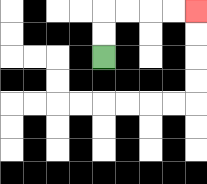{'start': '[4, 2]', 'end': '[8, 0]', 'path_directions': 'U,U,R,R,R,R', 'path_coordinates': '[[4, 2], [4, 1], [4, 0], [5, 0], [6, 0], [7, 0], [8, 0]]'}